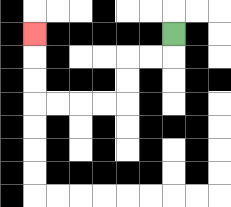{'start': '[7, 1]', 'end': '[1, 1]', 'path_directions': 'D,L,L,D,D,L,L,L,L,U,U,U', 'path_coordinates': '[[7, 1], [7, 2], [6, 2], [5, 2], [5, 3], [5, 4], [4, 4], [3, 4], [2, 4], [1, 4], [1, 3], [1, 2], [1, 1]]'}